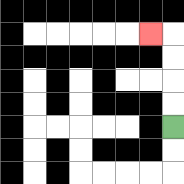{'start': '[7, 5]', 'end': '[6, 1]', 'path_directions': 'U,U,U,U,L', 'path_coordinates': '[[7, 5], [7, 4], [7, 3], [7, 2], [7, 1], [6, 1]]'}